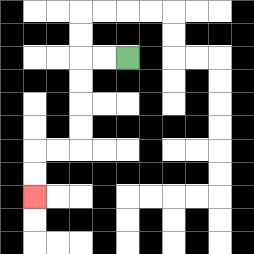{'start': '[5, 2]', 'end': '[1, 8]', 'path_directions': 'L,L,D,D,D,D,L,L,D,D', 'path_coordinates': '[[5, 2], [4, 2], [3, 2], [3, 3], [3, 4], [3, 5], [3, 6], [2, 6], [1, 6], [1, 7], [1, 8]]'}